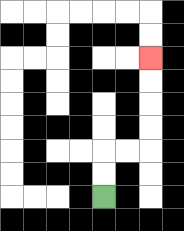{'start': '[4, 8]', 'end': '[6, 2]', 'path_directions': 'U,U,R,R,U,U,U,U', 'path_coordinates': '[[4, 8], [4, 7], [4, 6], [5, 6], [6, 6], [6, 5], [6, 4], [6, 3], [6, 2]]'}